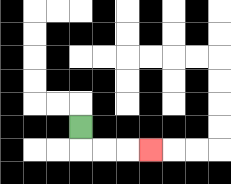{'start': '[3, 5]', 'end': '[6, 6]', 'path_directions': 'D,R,R,R', 'path_coordinates': '[[3, 5], [3, 6], [4, 6], [5, 6], [6, 6]]'}